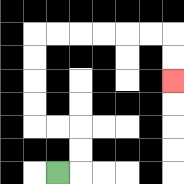{'start': '[2, 7]', 'end': '[7, 3]', 'path_directions': 'R,U,U,L,L,U,U,U,U,R,R,R,R,R,R,D,D', 'path_coordinates': '[[2, 7], [3, 7], [3, 6], [3, 5], [2, 5], [1, 5], [1, 4], [1, 3], [1, 2], [1, 1], [2, 1], [3, 1], [4, 1], [5, 1], [6, 1], [7, 1], [7, 2], [7, 3]]'}